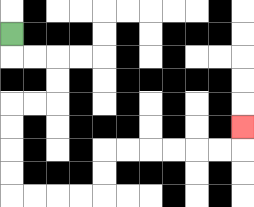{'start': '[0, 1]', 'end': '[10, 5]', 'path_directions': 'D,R,R,D,D,L,L,D,D,D,D,R,R,R,R,U,U,R,R,R,R,R,R,U', 'path_coordinates': '[[0, 1], [0, 2], [1, 2], [2, 2], [2, 3], [2, 4], [1, 4], [0, 4], [0, 5], [0, 6], [0, 7], [0, 8], [1, 8], [2, 8], [3, 8], [4, 8], [4, 7], [4, 6], [5, 6], [6, 6], [7, 6], [8, 6], [9, 6], [10, 6], [10, 5]]'}